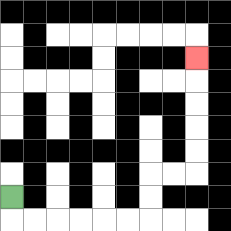{'start': '[0, 8]', 'end': '[8, 2]', 'path_directions': 'D,R,R,R,R,R,R,U,U,R,R,U,U,U,U,U', 'path_coordinates': '[[0, 8], [0, 9], [1, 9], [2, 9], [3, 9], [4, 9], [5, 9], [6, 9], [6, 8], [6, 7], [7, 7], [8, 7], [8, 6], [8, 5], [8, 4], [8, 3], [8, 2]]'}